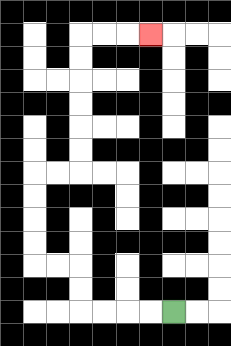{'start': '[7, 13]', 'end': '[6, 1]', 'path_directions': 'L,L,L,L,U,U,L,L,U,U,U,U,R,R,U,U,U,U,U,U,R,R,R', 'path_coordinates': '[[7, 13], [6, 13], [5, 13], [4, 13], [3, 13], [3, 12], [3, 11], [2, 11], [1, 11], [1, 10], [1, 9], [1, 8], [1, 7], [2, 7], [3, 7], [3, 6], [3, 5], [3, 4], [3, 3], [3, 2], [3, 1], [4, 1], [5, 1], [6, 1]]'}